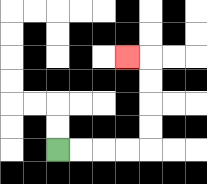{'start': '[2, 6]', 'end': '[5, 2]', 'path_directions': 'R,R,R,R,U,U,U,U,L', 'path_coordinates': '[[2, 6], [3, 6], [4, 6], [5, 6], [6, 6], [6, 5], [6, 4], [6, 3], [6, 2], [5, 2]]'}